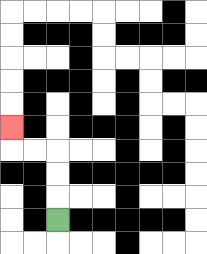{'start': '[2, 9]', 'end': '[0, 5]', 'path_directions': 'U,U,U,L,L,U', 'path_coordinates': '[[2, 9], [2, 8], [2, 7], [2, 6], [1, 6], [0, 6], [0, 5]]'}